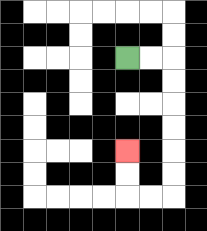{'start': '[5, 2]', 'end': '[5, 6]', 'path_directions': 'R,R,D,D,D,D,D,D,L,L,U,U', 'path_coordinates': '[[5, 2], [6, 2], [7, 2], [7, 3], [7, 4], [7, 5], [7, 6], [7, 7], [7, 8], [6, 8], [5, 8], [5, 7], [5, 6]]'}